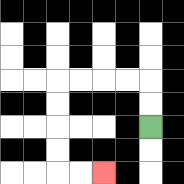{'start': '[6, 5]', 'end': '[4, 7]', 'path_directions': 'U,U,L,L,L,L,D,D,D,D,R,R', 'path_coordinates': '[[6, 5], [6, 4], [6, 3], [5, 3], [4, 3], [3, 3], [2, 3], [2, 4], [2, 5], [2, 6], [2, 7], [3, 7], [4, 7]]'}